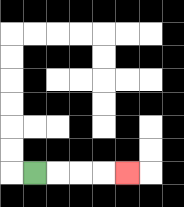{'start': '[1, 7]', 'end': '[5, 7]', 'path_directions': 'R,R,R,R', 'path_coordinates': '[[1, 7], [2, 7], [3, 7], [4, 7], [5, 7]]'}